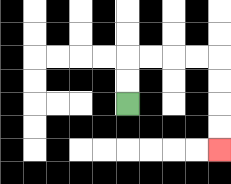{'start': '[5, 4]', 'end': '[9, 6]', 'path_directions': 'U,U,R,R,R,R,D,D,D,D', 'path_coordinates': '[[5, 4], [5, 3], [5, 2], [6, 2], [7, 2], [8, 2], [9, 2], [9, 3], [9, 4], [9, 5], [9, 6]]'}